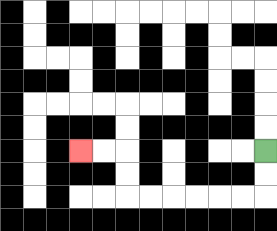{'start': '[11, 6]', 'end': '[3, 6]', 'path_directions': 'D,D,L,L,L,L,L,L,U,U,L,L', 'path_coordinates': '[[11, 6], [11, 7], [11, 8], [10, 8], [9, 8], [8, 8], [7, 8], [6, 8], [5, 8], [5, 7], [5, 6], [4, 6], [3, 6]]'}